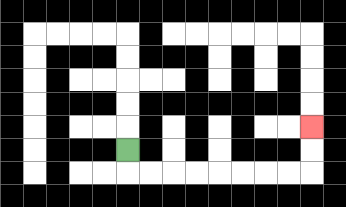{'start': '[5, 6]', 'end': '[13, 5]', 'path_directions': 'D,R,R,R,R,R,R,R,R,U,U', 'path_coordinates': '[[5, 6], [5, 7], [6, 7], [7, 7], [8, 7], [9, 7], [10, 7], [11, 7], [12, 7], [13, 7], [13, 6], [13, 5]]'}